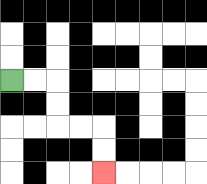{'start': '[0, 3]', 'end': '[4, 7]', 'path_directions': 'R,R,D,D,R,R,D,D', 'path_coordinates': '[[0, 3], [1, 3], [2, 3], [2, 4], [2, 5], [3, 5], [4, 5], [4, 6], [4, 7]]'}